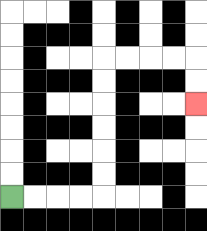{'start': '[0, 8]', 'end': '[8, 4]', 'path_directions': 'R,R,R,R,U,U,U,U,U,U,R,R,R,R,D,D', 'path_coordinates': '[[0, 8], [1, 8], [2, 8], [3, 8], [4, 8], [4, 7], [4, 6], [4, 5], [4, 4], [4, 3], [4, 2], [5, 2], [6, 2], [7, 2], [8, 2], [8, 3], [8, 4]]'}